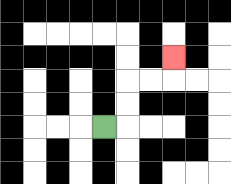{'start': '[4, 5]', 'end': '[7, 2]', 'path_directions': 'R,U,U,R,R,U', 'path_coordinates': '[[4, 5], [5, 5], [5, 4], [5, 3], [6, 3], [7, 3], [7, 2]]'}